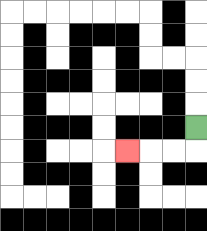{'start': '[8, 5]', 'end': '[5, 6]', 'path_directions': 'D,L,L,L', 'path_coordinates': '[[8, 5], [8, 6], [7, 6], [6, 6], [5, 6]]'}